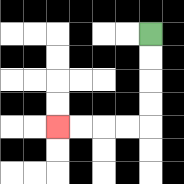{'start': '[6, 1]', 'end': '[2, 5]', 'path_directions': 'D,D,D,D,L,L,L,L', 'path_coordinates': '[[6, 1], [6, 2], [6, 3], [6, 4], [6, 5], [5, 5], [4, 5], [3, 5], [2, 5]]'}